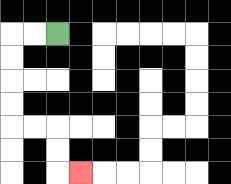{'start': '[2, 1]', 'end': '[3, 7]', 'path_directions': 'L,L,D,D,D,D,R,R,D,D,R', 'path_coordinates': '[[2, 1], [1, 1], [0, 1], [0, 2], [0, 3], [0, 4], [0, 5], [1, 5], [2, 5], [2, 6], [2, 7], [3, 7]]'}